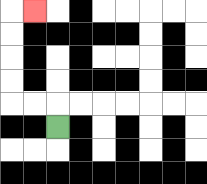{'start': '[2, 5]', 'end': '[1, 0]', 'path_directions': 'U,L,L,U,U,U,U,R', 'path_coordinates': '[[2, 5], [2, 4], [1, 4], [0, 4], [0, 3], [0, 2], [0, 1], [0, 0], [1, 0]]'}